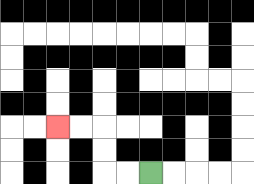{'start': '[6, 7]', 'end': '[2, 5]', 'path_directions': 'L,L,U,U,L,L', 'path_coordinates': '[[6, 7], [5, 7], [4, 7], [4, 6], [4, 5], [3, 5], [2, 5]]'}